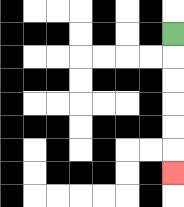{'start': '[7, 1]', 'end': '[7, 7]', 'path_directions': 'D,D,D,D,D,D', 'path_coordinates': '[[7, 1], [7, 2], [7, 3], [7, 4], [7, 5], [7, 6], [7, 7]]'}